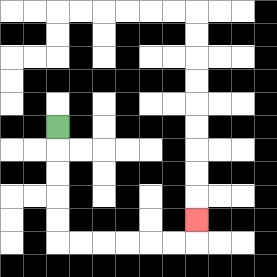{'start': '[2, 5]', 'end': '[8, 9]', 'path_directions': 'D,D,D,D,D,R,R,R,R,R,R,U', 'path_coordinates': '[[2, 5], [2, 6], [2, 7], [2, 8], [2, 9], [2, 10], [3, 10], [4, 10], [5, 10], [6, 10], [7, 10], [8, 10], [8, 9]]'}